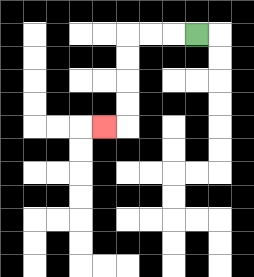{'start': '[8, 1]', 'end': '[4, 5]', 'path_directions': 'L,L,L,D,D,D,D,L', 'path_coordinates': '[[8, 1], [7, 1], [6, 1], [5, 1], [5, 2], [5, 3], [5, 4], [5, 5], [4, 5]]'}